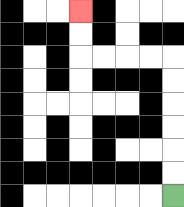{'start': '[7, 8]', 'end': '[3, 0]', 'path_directions': 'U,U,U,U,U,U,L,L,L,L,U,U', 'path_coordinates': '[[7, 8], [7, 7], [7, 6], [7, 5], [7, 4], [7, 3], [7, 2], [6, 2], [5, 2], [4, 2], [3, 2], [3, 1], [3, 0]]'}